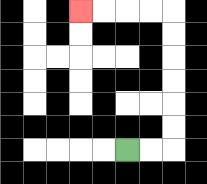{'start': '[5, 6]', 'end': '[3, 0]', 'path_directions': 'R,R,U,U,U,U,U,U,L,L,L,L', 'path_coordinates': '[[5, 6], [6, 6], [7, 6], [7, 5], [7, 4], [7, 3], [7, 2], [7, 1], [7, 0], [6, 0], [5, 0], [4, 0], [3, 0]]'}